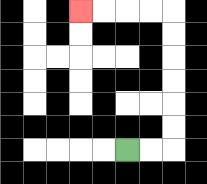{'start': '[5, 6]', 'end': '[3, 0]', 'path_directions': 'R,R,U,U,U,U,U,U,L,L,L,L', 'path_coordinates': '[[5, 6], [6, 6], [7, 6], [7, 5], [7, 4], [7, 3], [7, 2], [7, 1], [7, 0], [6, 0], [5, 0], [4, 0], [3, 0]]'}